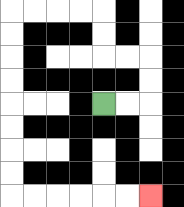{'start': '[4, 4]', 'end': '[6, 8]', 'path_directions': 'R,R,U,U,L,L,U,U,L,L,L,L,D,D,D,D,D,D,D,D,R,R,R,R,R,R', 'path_coordinates': '[[4, 4], [5, 4], [6, 4], [6, 3], [6, 2], [5, 2], [4, 2], [4, 1], [4, 0], [3, 0], [2, 0], [1, 0], [0, 0], [0, 1], [0, 2], [0, 3], [0, 4], [0, 5], [0, 6], [0, 7], [0, 8], [1, 8], [2, 8], [3, 8], [4, 8], [5, 8], [6, 8]]'}